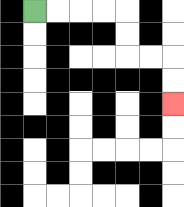{'start': '[1, 0]', 'end': '[7, 4]', 'path_directions': 'R,R,R,R,D,D,R,R,D,D', 'path_coordinates': '[[1, 0], [2, 0], [3, 0], [4, 0], [5, 0], [5, 1], [5, 2], [6, 2], [7, 2], [7, 3], [7, 4]]'}